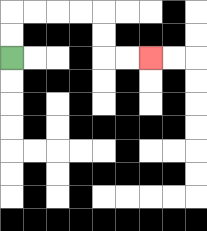{'start': '[0, 2]', 'end': '[6, 2]', 'path_directions': 'U,U,R,R,R,R,D,D,R,R', 'path_coordinates': '[[0, 2], [0, 1], [0, 0], [1, 0], [2, 0], [3, 0], [4, 0], [4, 1], [4, 2], [5, 2], [6, 2]]'}